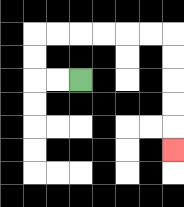{'start': '[3, 3]', 'end': '[7, 6]', 'path_directions': 'L,L,U,U,R,R,R,R,R,R,D,D,D,D,D', 'path_coordinates': '[[3, 3], [2, 3], [1, 3], [1, 2], [1, 1], [2, 1], [3, 1], [4, 1], [5, 1], [6, 1], [7, 1], [7, 2], [7, 3], [7, 4], [7, 5], [7, 6]]'}